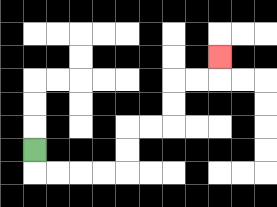{'start': '[1, 6]', 'end': '[9, 2]', 'path_directions': 'D,R,R,R,R,U,U,R,R,U,U,R,R,U', 'path_coordinates': '[[1, 6], [1, 7], [2, 7], [3, 7], [4, 7], [5, 7], [5, 6], [5, 5], [6, 5], [7, 5], [7, 4], [7, 3], [8, 3], [9, 3], [9, 2]]'}